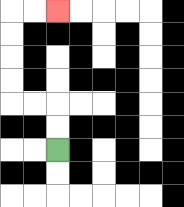{'start': '[2, 6]', 'end': '[2, 0]', 'path_directions': 'U,U,L,L,U,U,U,U,R,R', 'path_coordinates': '[[2, 6], [2, 5], [2, 4], [1, 4], [0, 4], [0, 3], [0, 2], [0, 1], [0, 0], [1, 0], [2, 0]]'}